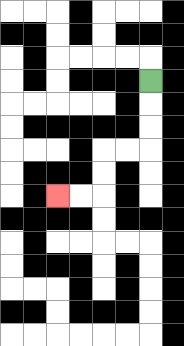{'start': '[6, 3]', 'end': '[2, 8]', 'path_directions': 'D,D,D,L,L,D,D,L,L', 'path_coordinates': '[[6, 3], [6, 4], [6, 5], [6, 6], [5, 6], [4, 6], [4, 7], [4, 8], [3, 8], [2, 8]]'}